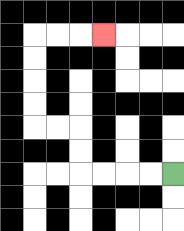{'start': '[7, 7]', 'end': '[4, 1]', 'path_directions': 'L,L,L,L,U,U,L,L,U,U,U,U,R,R,R', 'path_coordinates': '[[7, 7], [6, 7], [5, 7], [4, 7], [3, 7], [3, 6], [3, 5], [2, 5], [1, 5], [1, 4], [1, 3], [1, 2], [1, 1], [2, 1], [3, 1], [4, 1]]'}